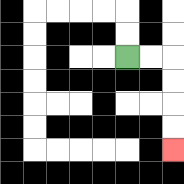{'start': '[5, 2]', 'end': '[7, 6]', 'path_directions': 'R,R,D,D,D,D', 'path_coordinates': '[[5, 2], [6, 2], [7, 2], [7, 3], [7, 4], [7, 5], [7, 6]]'}